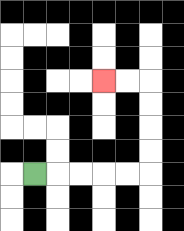{'start': '[1, 7]', 'end': '[4, 3]', 'path_directions': 'R,R,R,R,R,U,U,U,U,L,L', 'path_coordinates': '[[1, 7], [2, 7], [3, 7], [4, 7], [5, 7], [6, 7], [6, 6], [6, 5], [6, 4], [6, 3], [5, 3], [4, 3]]'}